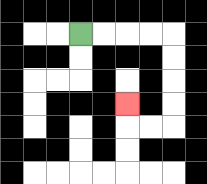{'start': '[3, 1]', 'end': '[5, 4]', 'path_directions': 'R,R,R,R,D,D,D,D,L,L,U', 'path_coordinates': '[[3, 1], [4, 1], [5, 1], [6, 1], [7, 1], [7, 2], [7, 3], [7, 4], [7, 5], [6, 5], [5, 5], [5, 4]]'}